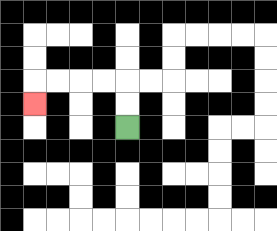{'start': '[5, 5]', 'end': '[1, 4]', 'path_directions': 'U,U,L,L,L,L,D', 'path_coordinates': '[[5, 5], [5, 4], [5, 3], [4, 3], [3, 3], [2, 3], [1, 3], [1, 4]]'}